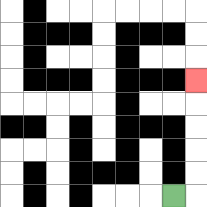{'start': '[7, 8]', 'end': '[8, 3]', 'path_directions': 'R,U,U,U,U,U', 'path_coordinates': '[[7, 8], [8, 8], [8, 7], [8, 6], [8, 5], [8, 4], [8, 3]]'}